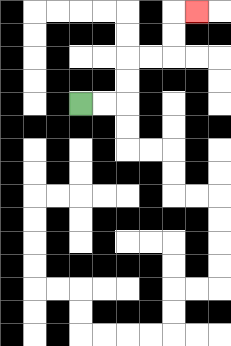{'start': '[3, 4]', 'end': '[8, 0]', 'path_directions': 'R,R,U,U,R,R,U,U,R', 'path_coordinates': '[[3, 4], [4, 4], [5, 4], [5, 3], [5, 2], [6, 2], [7, 2], [7, 1], [7, 0], [8, 0]]'}